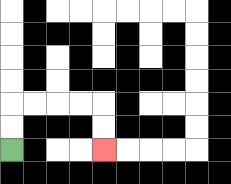{'start': '[0, 6]', 'end': '[4, 6]', 'path_directions': 'U,U,R,R,R,R,D,D', 'path_coordinates': '[[0, 6], [0, 5], [0, 4], [1, 4], [2, 4], [3, 4], [4, 4], [4, 5], [4, 6]]'}